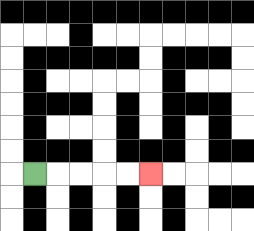{'start': '[1, 7]', 'end': '[6, 7]', 'path_directions': 'R,R,R,R,R', 'path_coordinates': '[[1, 7], [2, 7], [3, 7], [4, 7], [5, 7], [6, 7]]'}